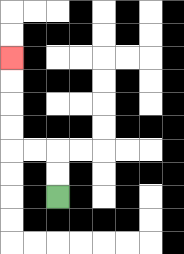{'start': '[2, 8]', 'end': '[0, 2]', 'path_directions': 'U,U,L,L,U,U,U,U', 'path_coordinates': '[[2, 8], [2, 7], [2, 6], [1, 6], [0, 6], [0, 5], [0, 4], [0, 3], [0, 2]]'}